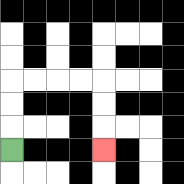{'start': '[0, 6]', 'end': '[4, 6]', 'path_directions': 'U,U,U,R,R,R,R,D,D,D', 'path_coordinates': '[[0, 6], [0, 5], [0, 4], [0, 3], [1, 3], [2, 3], [3, 3], [4, 3], [4, 4], [4, 5], [4, 6]]'}